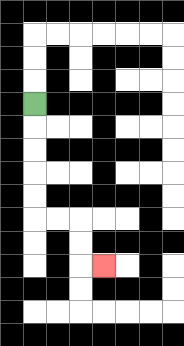{'start': '[1, 4]', 'end': '[4, 11]', 'path_directions': 'D,D,D,D,D,R,R,D,D,R', 'path_coordinates': '[[1, 4], [1, 5], [1, 6], [1, 7], [1, 8], [1, 9], [2, 9], [3, 9], [3, 10], [3, 11], [4, 11]]'}